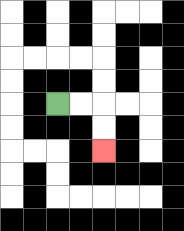{'start': '[2, 4]', 'end': '[4, 6]', 'path_directions': 'R,R,D,D', 'path_coordinates': '[[2, 4], [3, 4], [4, 4], [4, 5], [4, 6]]'}